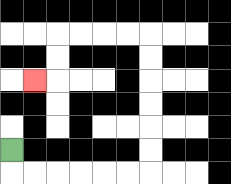{'start': '[0, 6]', 'end': '[1, 3]', 'path_directions': 'D,R,R,R,R,R,R,U,U,U,U,U,U,L,L,L,L,D,D,L', 'path_coordinates': '[[0, 6], [0, 7], [1, 7], [2, 7], [3, 7], [4, 7], [5, 7], [6, 7], [6, 6], [6, 5], [6, 4], [6, 3], [6, 2], [6, 1], [5, 1], [4, 1], [3, 1], [2, 1], [2, 2], [2, 3], [1, 3]]'}